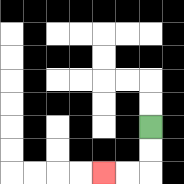{'start': '[6, 5]', 'end': '[4, 7]', 'path_directions': 'D,D,L,L', 'path_coordinates': '[[6, 5], [6, 6], [6, 7], [5, 7], [4, 7]]'}